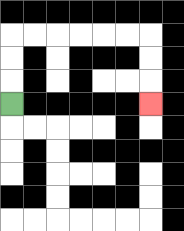{'start': '[0, 4]', 'end': '[6, 4]', 'path_directions': 'U,U,U,R,R,R,R,R,R,D,D,D', 'path_coordinates': '[[0, 4], [0, 3], [0, 2], [0, 1], [1, 1], [2, 1], [3, 1], [4, 1], [5, 1], [6, 1], [6, 2], [6, 3], [6, 4]]'}